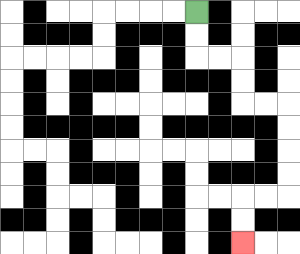{'start': '[8, 0]', 'end': '[10, 10]', 'path_directions': 'D,D,R,R,D,D,R,R,D,D,D,D,L,L,D,D', 'path_coordinates': '[[8, 0], [8, 1], [8, 2], [9, 2], [10, 2], [10, 3], [10, 4], [11, 4], [12, 4], [12, 5], [12, 6], [12, 7], [12, 8], [11, 8], [10, 8], [10, 9], [10, 10]]'}